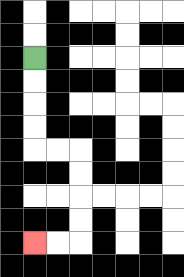{'start': '[1, 2]', 'end': '[1, 10]', 'path_directions': 'D,D,D,D,R,R,D,D,D,D,L,L', 'path_coordinates': '[[1, 2], [1, 3], [1, 4], [1, 5], [1, 6], [2, 6], [3, 6], [3, 7], [3, 8], [3, 9], [3, 10], [2, 10], [1, 10]]'}